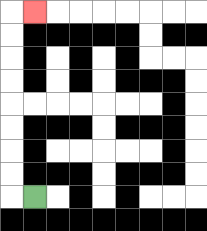{'start': '[1, 8]', 'end': '[1, 0]', 'path_directions': 'L,U,U,U,U,U,U,U,U,R', 'path_coordinates': '[[1, 8], [0, 8], [0, 7], [0, 6], [0, 5], [0, 4], [0, 3], [0, 2], [0, 1], [0, 0], [1, 0]]'}